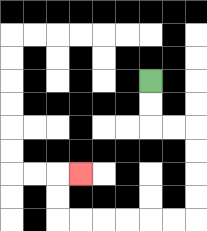{'start': '[6, 3]', 'end': '[3, 7]', 'path_directions': 'D,D,R,R,D,D,D,D,L,L,L,L,L,L,U,U,R', 'path_coordinates': '[[6, 3], [6, 4], [6, 5], [7, 5], [8, 5], [8, 6], [8, 7], [8, 8], [8, 9], [7, 9], [6, 9], [5, 9], [4, 9], [3, 9], [2, 9], [2, 8], [2, 7], [3, 7]]'}